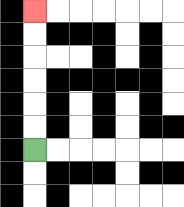{'start': '[1, 6]', 'end': '[1, 0]', 'path_directions': 'U,U,U,U,U,U', 'path_coordinates': '[[1, 6], [1, 5], [1, 4], [1, 3], [1, 2], [1, 1], [1, 0]]'}